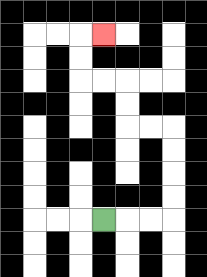{'start': '[4, 9]', 'end': '[4, 1]', 'path_directions': 'R,R,R,U,U,U,U,L,L,U,U,L,L,U,U,R', 'path_coordinates': '[[4, 9], [5, 9], [6, 9], [7, 9], [7, 8], [7, 7], [7, 6], [7, 5], [6, 5], [5, 5], [5, 4], [5, 3], [4, 3], [3, 3], [3, 2], [3, 1], [4, 1]]'}